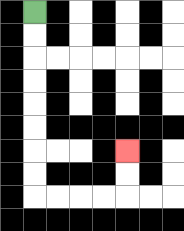{'start': '[1, 0]', 'end': '[5, 6]', 'path_directions': 'D,D,D,D,D,D,D,D,R,R,R,R,U,U', 'path_coordinates': '[[1, 0], [1, 1], [1, 2], [1, 3], [1, 4], [1, 5], [1, 6], [1, 7], [1, 8], [2, 8], [3, 8], [4, 8], [5, 8], [5, 7], [5, 6]]'}